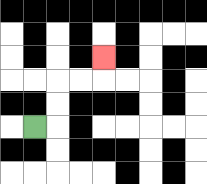{'start': '[1, 5]', 'end': '[4, 2]', 'path_directions': 'R,U,U,R,R,U', 'path_coordinates': '[[1, 5], [2, 5], [2, 4], [2, 3], [3, 3], [4, 3], [4, 2]]'}